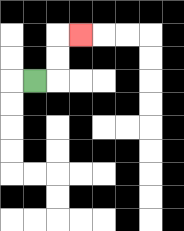{'start': '[1, 3]', 'end': '[3, 1]', 'path_directions': 'R,U,U,R', 'path_coordinates': '[[1, 3], [2, 3], [2, 2], [2, 1], [3, 1]]'}